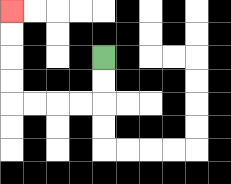{'start': '[4, 2]', 'end': '[0, 0]', 'path_directions': 'D,D,L,L,L,L,U,U,U,U', 'path_coordinates': '[[4, 2], [4, 3], [4, 4], [3, 4], [2, 4], [1, 4], [0, 4], [0, 3], [0, 2], [0, 1], [0, 0]]'}